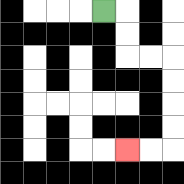{'start': '[4, 0]', 'end': '[5, 6]', 'path_directions': 'R,D,D,R,R,D,D,D,D,L,L', 'path_coordinates': '[[4, 0], [5, 0], [5, 1], [5, 2], [6, 2], [7, 2], [7, 3], [7, 4], [7, 5], [7, 6], [6, 6], [5, 6]]'}